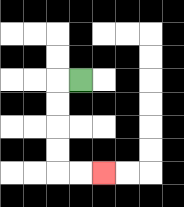{'start': '[3, 3]', 'end': '[4, 7]', 'path_directions': 'L,D,D,D,D,R,R', 'path_coordinates': '[[3, 3], [2, 3], [2, 4], [2, 5], [2, 6], [2, 7], [3, 7], [4, 7]]'}